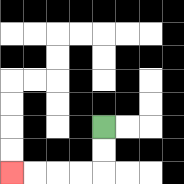{'start': '[4, 5]', 'end': '[0, 7]', 'path_directions': 'D,D,L,L,L,L', 'path_coordinates': '[[4, 5], [4, 6], [4, 7], [3, 7], [2, 7], [1, 7], [0, 7]]'}